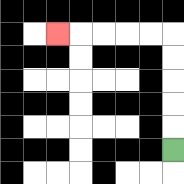{'start': '[7, 6]', 'end': '[2, 1]', 'path_directions': 'U,U,U,U,U,L,L,L,L,L', 'path_coordinates': '[[7, 6], [7, 5], [7, 4], [7, 3], [7, 2], [7, 1], [6, 1], [5, 1], [4, 1], [3, 1], [2, 1]]'}